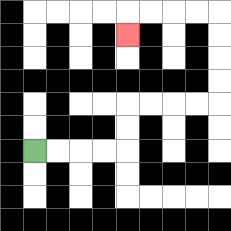{'start': '[1, 6]', 'end': '[5, 1]', 'path_directions': 'R,R,R,R,U,U,R,R,R,R,U,U,U,U,L,L,L,L,D', 'path_coordinates': '[[1, 6], [2, 6], [3, 6], [4, 6], [5, 6], [5, 5], [5, 4], [6, 4], [7, 4], [8, 4], [9, 4], [9, 3], [9, 2], [9, 1], [9, 0], [8, 0], [7, 0], [6, 0], [5, 0], [5, 1]]'}